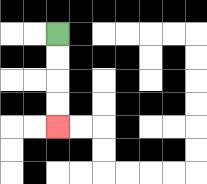{'start': '[2, 1]', 'end': '[2, 5]', 'path_directions': 'D,D,D,D', 'path_coordinates': '[[2, 1], [2, 2], [2, 3], [2, 4], [2, 5]]'}